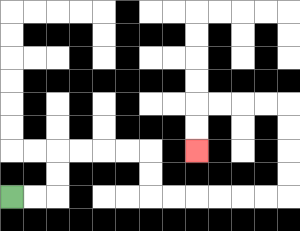{'start': '[0, 8]', 'end': '[8, 6]', 'path_directions': 'R,R,U,U,R,R,R,R,D,D,R,R,R,R,R,R,U,U,U,U,L,L,L,L,D,D', 'path_coordinates': '[[0, 8], [1, 8], [2, 8], [2, 7], [2, 6], [3, 6], [4, 6], [5, 6], [6, 6], [6, 7], [6, 8], [7, 8], [8, 8], [9, 8], [10, 8], [11, 8], [12, 8], [12, 7], [12, 6], [12, 5], [12, 4], [11, 4], [10, 4], [9, 4], [8, 4], [8, 5], [8, 6]]'}